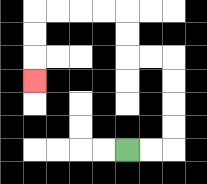{'start': '[5, 6]', 'end': '[1, 3]', 'path_directions': 'R,R,U,U,U,U,L,L,U,U,L,L,L,L,D,D,D', 'path_coordinates': '[[5, 6], [6, 6], [7, 6], [7, 5], [7, 4], [7, 3], [7, 2], [6, 2], [5, 2], [5, 1], [5, 0], [4, 0], [3, 0], [2, 0], [1, 0], [1, 1], [1, 2], [1, 3]]'}